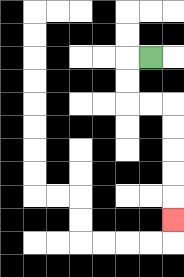{'start': '[6, 2]', 'end': '[7, 9]', 'path_directions': 'L,D,D,R,R,D,D,D,D,D', 'path_coordinates': '[[6, 2], [5, 2], [5, 3], [5, 4], [6, 4], [7, 4], [7, 5], [7, 6], [7, 7], [7, 8], [7, 9]]'}